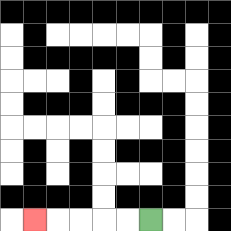{'start': '[6, 9]', 'end': '[1, 9]', 'path_directions': 'L,L,L,L,L', 'path_coordinates': '[[6, 9], [5, 9], [4, 9], [3, 9], [2, 9], [1, 9]]'}